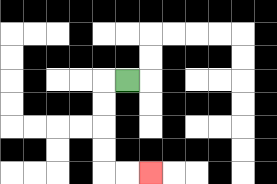{'start': '[5, 3]', 'end': '[6, 7]', 'path_directions': 'L,D,D,D,D,R,R', 'path_coordinates': '[[5, 3], [4, 3], [4, 4], [4, 5], [4, 6], [4, 7], [5, 7], [6, 7]]'}